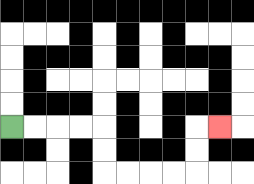{'start': '[0, 5]', 'end': '[9, 5]', 'path_directions': 'R,R,R,R,D,D,R,R,R,R,U,U,R', 'path_coordinates': '[[0, 5], [1, 5], [2, 5], [3, 5], [4, 5], [4, 6], [4, 7], [5, 7], [6, 7], [7, 7], [8, 7], [8, 6], [8, 5], [9, 5]]'}